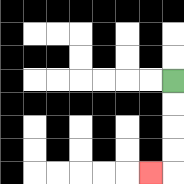{'start': '[7, 3]', 'end': '[6, 7]', 'path_directions': 'D,D,D,D,L', 'path_coordinates': '[[7, 3], [7, 4], [7, 5], [7, 6], [7, 7], [6, 7]]'}